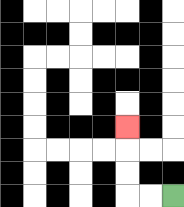{'start': '[7, 8]', 'end': '[5, 5]', 'path_directions': 'L,L,U,U,U', 'path_coordinates': '[[7, 8], [6, 8], [5, 8], [5, 7], [5, 6], [5, 5]]'}